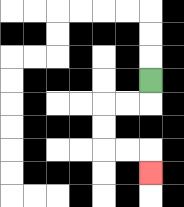{'start': '[6, 3]', 'end': '[6, 7]', 'path_directions': 'D,L,L,D,D,R,R,D', 'path_coordinates': '[[6, 3], [6, 4], [5, 4], [4, 4], [4, 5], [4, 6], [5, 6], [6, 6], [6, 7]]'}